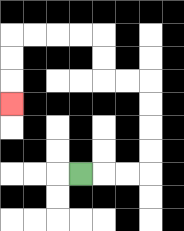{'start': '[3, 7]', 'end': '[0, 4]', 'path_directions': 'R,R,R,U,U,U,U,L,L,U,U,L,L,L,L,D,D,D', 'path_coordinates': '[[3, 7], [4, 7], [5, 7], [6, 7], [6, 6], [6, 5], [6, 4], [6, 3], [5, 3], [4, 3], [4, 2], [4, 1], [3, 1], [2, 1], [1, 1], [0, 1], [0, 2], [0, 3], [0, 4]]'}